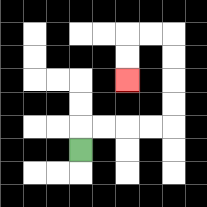{'start': '[3, 6]', 'end': '[5, 3]', 'path_directions': 'U,R,R,R,R,U,U,U,U,L,L,D,D', 'path_coordinates': '[[3, 6], [3, 5], [4, 5], [5, 5], [6, 5], [7, 5], [7, 4], [7, 3], [7, 2], [7, 1], [6, 1], [5, 1], [5, 2], [5, 3]]'}